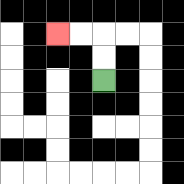{'start': '[4, 3]', 'end': '[2, 1]', 'path_directions': 'U,U,L,L', 'path_coordinates': '[[4, 3], [4, 2], [4, 1], [3, 1], [2, 1]]'}